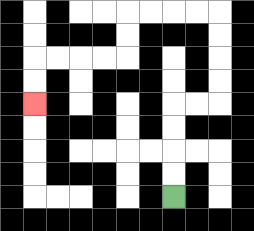{'start': '[7, 8]', 'end': '[1, 4]', 'path_directions': 'U,U,U,U,R,R,U,U,U,U,L,L,L,L,D,D,L,L,L,L,D,D', 'path_coordinates': '[[7, 8], [7, 7], [7, 6], [7, 5], [7, 4], [8, 4], [9, 4], [9, 3], [9, 2], [9, 1], [9, 0], [8, 0], [7, 0], [6, 0], [5, 0], [5, 1], [5, 2], [4, 2], [3, 2], [2, 2], [1, 2], [1, 3], [1, 4]]'}